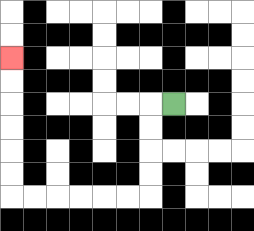{'start': '[7, 4]', 'end': '[0, 2]', 'path_directions': 'L,D,D,D,D,L,L,L,L,L,L,U,U,U,U,U,U', 'path_coordinates': '[[7, 4], [6, 4], [6, 5], [6, 6], [6, 7], [6, 8], [5, 8], [4, 8], [3, 8], [2, 8], [1, 8], [0, 8], [0, 7], [0, 6], [0, 5], [0, 4], [0, 3], [0, 2]]'}